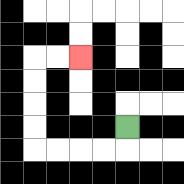{'start': '[5, 5]', 'end': '[3, 2]', 'path_directions': 'D,L,L,L,L,U,U,U,U,R,R', 'path_coordinates': '[[5, 5], [5, 6], [4, 6], [3, 6], [2, 6], [1, 6], [1, 5], [1, 4], [1, 3], [1, 2], [2, 2], [3, 2]]'}